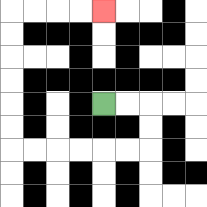{'start': '[4, 4]', 'end': '[4, 0]', 'path_directions': 'R,R,D,D,L,L,L,L,L,L,U,U,U,U,U,U,R,R,R,R', 'path_coordinates': '[[4, 4], [5, 4], [6, 4], [6, 5], [6, 6], [5, 6], [4, 6], [3, 6], [2, 6], [1, 6], [0, 6], [0, 5], [0, 4], [0, 3], [0, 2], [0, 1], [0, 0], [1, 0], [2, 0], [3, 0], [4, 0]]'}